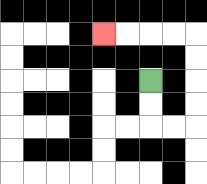{'start': '[6, 3]', 'end': '[4, 1]', 'path_directions': 'D,D,R,R,U,U,U,U,L,L,L,L', 'path_coordinates': '[[6, 3], [6, 4], [6, 5], [7, 5], [8, 5], [8, 4], [8, 3], [8, 2], [8, 1], [7, 1], [6, 1], [5, 1], [4, 1]]'}